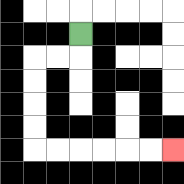{'start': '[3, 1]', 'end': '[7, 6]', 'path_directions': 'D,L,L,D,D,D,D,R,R,R,R,R,R', 'path_coordinates': '[[3, 1], [3, 2], [2, 2], [1, 2], [1, 3], [1, 4], [1, 5], [1, 6], [2, 6], [3, 6], [4, 6], [5, 6], [6, 6], [7, 6]]'}